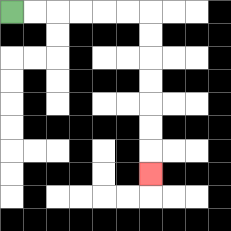{'start': '[0, 0]', 'end': '[6, 7]', 'path_directions': 'R,R,R,R,R,R,D,D,D,D,D,D,D', 'path_coordinates': '[[0, 0], [1, 0], [2, 0], [3, 0], [4, 0], [5, 0], [6, 0], [6, 1], [6, 2], [6, 3], [6, 4], [6, 5], [6, 6], [6, 7]]'}